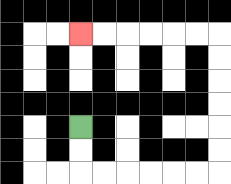{'start': '[3, 5]', 'end': '[3, 1]', 'path_directions': 'D,D,R,R,R,R,R,R,U,U,U,U,U,U,L,L,L,L,L,L', 'path_coordinates': '[[3, 5], [3, 6], [3, 7], [4, 7], [5, 7], [6, 7], [7, 7], [8, 7], [9, 7], [9, 6], [9, 5], [9, 4], [9, 3], [9, 2], [9, 1], [8, 1], [7, 1], [6, 1], [5, 1], [4, 1], [3, 1]]'}